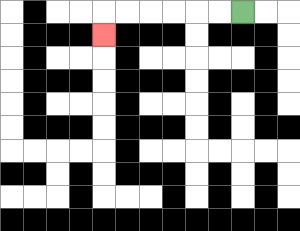{'start': '[10, 0]', 'end': '[4, 1]', 'path_directions': 'L,L,L,L,L,L,D', 'path_coordinates': '[[10, 0], [9, 0], [8, 0], [7, 0], [6, 0], [5, 0], [4, 0], [4, 1]]'}